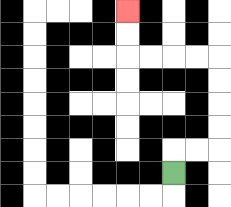{'start': '[7, 7]', 'end': '[5, 0]', 'path_directions': 'U,R,R,U,U,U,U,L,L,L,L,U,U', 'path_coordinates': '[[7, 7], [7, 6], [8, 6], [9, 6], [9, 5], [9, 4], [9, 3], [9, 2], [8, 2], [7, 2], [6, 2], [5, 2], [5, 1], [5, 0]]'}